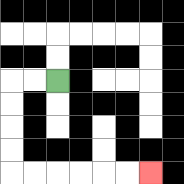{'start': '[2, 3]', 'end': '[6, 7]', 'path_directions': 'L,L,D,D,D,D,R,R,R,R,R,R', 'path_coordinates': '[[2, 3], [1, 3], [0, 3], [0, 4], [0, 5], [0, 6], [0, 7], [1, 7], [2, 7], [3, 7], [4, 7], [5, 7], [6, 7]]'}